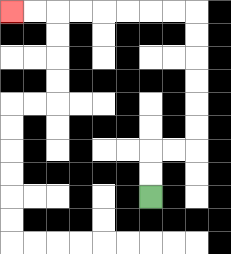{'start': '[6, 8]', 'end': '[0, 0]', 'path_directions': 'U,U,R,R,U,U,U,U,U,U,L,L,L,L,L,L,L,L', 'path_coordinates': '[[6, 8], [6, 7], [6, 6], [7, 6], [8, 6], [8, 5], [8, 4], [8, 3], [8, 2], [8, 1], [8, 0], [7, 0], [6, 0], [5, 0], [4, 0], [3, 0], [2, 0], [1, 0], [0, 0]]'}